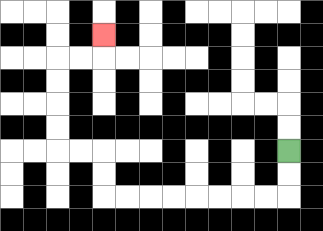{'start': '[12, 6]', 'end': '[4, 1]', 'path_directions': 'D,D,L,L,L,L,L,L,L,L,U,U,L,L,U,U,U,U,R,R,U', 'path_coordinates': '[[12, 6], [12, 7], [12, 8], [11, 8], [10, 8], [9, 8], [8, 8], [7, 8], [6, 8], [5, 8], [4, 8], [4, 7], [4, 6], [3, 6], [2, 6], [2, 5], [2, 4], [2, 3], [2, 2], [3, 2], [4, 2], [4, 1]]'}